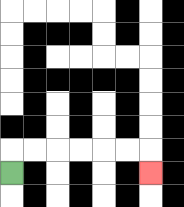{'start': '[0, 7]', 'end': '[6, 7]', 'path_directions': 'U,R,R,R,R,R,R,D', 'path_coordinates': '[[0, 7], [0, 6], [1, 6], [2, 6], [3, 6], [4, 6], [5, 6], [6, 6], [6, 7]]'}